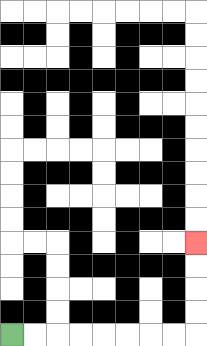{'start': '[0, 14]', 'end': '[8, 10]', 'path_directions': 'R,R,R,R,R,R,R,R,U,U,U,U', 'path_coordinates': '[[0, 14], [1, 14], [2, 14], [3, 14], [4, 14], [5, 14], [6, 14], [7, 14], [8, 14], [8, 13], [8, 12], [8, 11], [8, 10]]'}